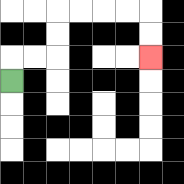{'start': '[0, 3]', 'end': '[6, 2]', 'path_directions': 'U,R,R,U,U,R,R,R,R,D,D', 'path_coordinates': '[[0, 3], [0, 2], [1, 2], [2, 2], [2, 1], [2, 0], [3, 0], [4, 0], [5, 0], [6, 0], [6, 1], [6, 2]]'}